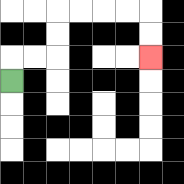{'start': '[0, 3]', 'end': '[6, 2]', 'path_directions': 'U,R,R,U,U,R,R,R,R,D,D', 'path_coordinates': '[[0, 3], [0, 2], [1, 2], [2, 2], [2, 1], [2, 0], [3, 0], [4, 0], [5, 0], [6, 0], [6, 1], [6, 2]]'}